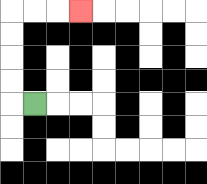{'start': '[1, 4]', 'end': '[3, 0]', 'path_directions': 'L,U,U,U,U,R,R,R', 'path_coordinates': '[[1, 4], [0, 4], [0, 3], [0, 2], [0, 1], [0, 0], [1, 0], [2, 0], [3, 0]]'}